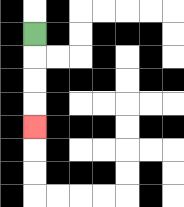{'start': '[1, 1]', 'end': '[1, 5]', 'path_directions': 'D,D,D,D', 'path_coordinates': '[[1, 1], [1, 2], [1, 3], [1, 4], [1, 5]]'}